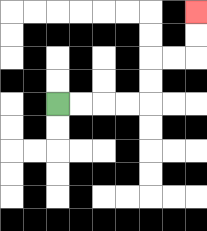{'start': '[2, 4]', 'end': '[8, 0]', 'path_directions': 'R,R,R,R,U,U,R,R,U,U', 'path_coordinates': '[[2, 4], [3, 4], [4, 4], [5, 4], [6, 4], [6, 3], [6, 2], [7, 2], [8, 2], [8, 1], [8, 0]]'}